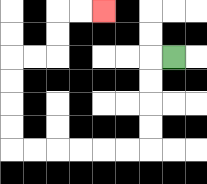{'start': '[7, 2]', 'end': '[4, 0]', 'path_directions': 'L,D,D,D,D,L,L,L,L,L,L,U,U,U,U,R,R,U,U,R,R', 'path_coordinates': '[[7, 2], [6, 2], [6, 3], [6, 4], [6, 5], [6, 6], [5, 6], [4, 6], [3, 6], [2, 6], [1, 6], [0, 6], [0, 5], [0, 4], [0, 3], [0, 2], [1, 2], [2, 2], [2, 1], [2, 0], [3, 0], [4, 0]]'}